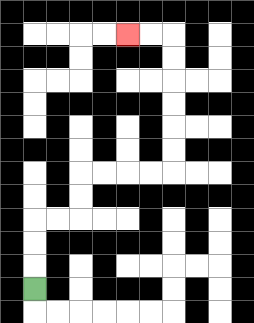{'start': '[1, 12]', 'end': '[5, 1]', 'path_directions': 'U,U,U,R,R,U,U,R,R,R,R,U,U,U,U,U,U,L,L', 'path_coordinates': '[[1, 12], [1, 11], [1, 10], [1, 9], [2, 9], [3, 9], [3, 8], [3, 7], [4, 7], [5, 7], [6, 7], [7, 7], [7, 6], [7, 5], [7, 4], [7, 3], [7, 2], [7, 1], [6, 1], [5, 1]]'}